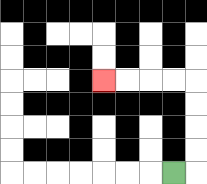{'start': '[7, 7]', 'end': '[4, 3]', 'path_directions': 'R,U,U,U,U,L,L,L,L', 'path_coordinates': '[[7, 7], [8, 7], [8, 6], [8, 5], [8, 4], [8, 3], [7, 3], [6, 3], [5, 3], [4, 3]]'}